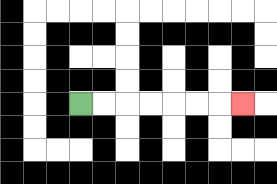{'start': '[3, 4]', 'end': '[10, 4]', 'path_directions': 'R,R,R,R,R,R,R', 'path_coordinates': '[[3, 4], [4, 4], [5, 4], [6, 4], [7, 4], [8, 4], [9, 4], [10, 4]]'}